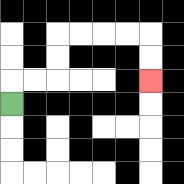{'start': '[0, 4]', 'end': '[6, 3]', 'path_directions': 'U,R,R,U,U,R,R,R,R,D,D', 'path_coordinates': '[[0, 4], [0, 3], [1, 3], [2, 3], [2, 2], [2, 1], [3, 1], [4, 1], [5, 1], [6, 1], [6, 2], [6, 3]]'}